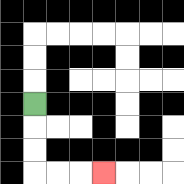{'start': '[1, 4]', 'end': '[4, 7]', 'path_directions': 'D,D,D,R,R,R', 'path_coordinates': '[[1, 4], [1, 5], [1, 6], [1, 7], [2, 7], [3, 7], [4, 7]]'}